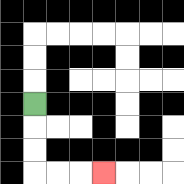{'start': '[1, 4]', 'end': '[4, 7]', 'path_directions': 'D,D,D,R,R,R', 'path_coordinates': '[[1, 4], [1, 5], [1, 6], [1, 7], [2, 7], [3, 7], [4, 7]]'}